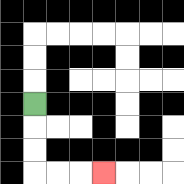{'start': '[1, 4]', 'end': '[4, 7]', 'path_directions': 'D,D,D,R,R,R', 'path_coordinates': '[[1, 4], [1, 5], [1, 6], [1, 7], [2, 7], [3, 7], [4, 7]]'}